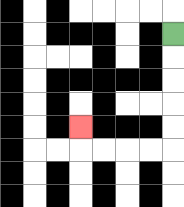{'start': '[7, 1]', 'end': '[3, 5]', 'path_directions': 'D,D,D,D,D,L,L,L,L,U', 'path_coordinates': '[[7, 1], [7, 2], [7, 3], [7, 4], [7, 5], [7, 6], [6, 6], [5, 6], [4, 6], [3, 6], [3, 5]]'}